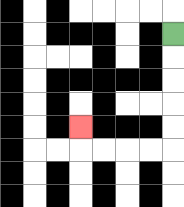{'start': '[7, 1]', 'end': '[3, 5]', 'path_directions': 'D,D,D,D,D,L,L,L,L,U', 'path_coordinates': '[[7, 1], [7, 2], [7, 3], [7, 4], [7, 5], [7, 6], [6, 6], [5, 6], [4, 6], [3, 6], [3, 5]]'}